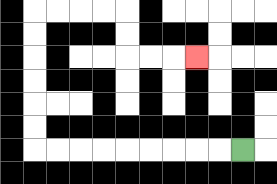{'start': '[10, 6]', 'end': '[8, 2]', 'path_directions': 'L,L,L,L,L,L,L,L,L,U,U,U,U,U,U,R,R,R,R,D,D,R,R,R', 'path_coordinates': '[[10, 6], [9, 6], [8, 6], [7, 6], [6, 6], [5, 6], [4, 6], [3, 6], [2, 6], [1, 6], [1, 5], [1, 4], [1, 3], [1, 2], [1, 1], [1, 0], [2, 0], [3, 0], [4, 0], [5, 0], [5, 1], [5, 2], [6, 2], [7, 2], [8, 2]]'}